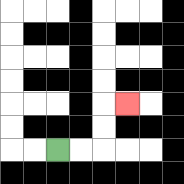{'start': '[2, 6]', 'end': '[5, 4]', 'path_directions': 'R,R,U,U,R', 'path_coordinates': '[[2, 6], [3, 6], [4, 6], [4, 5], [4, 4], [5, 4]]'}